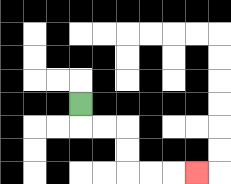{'start': '[3, 4]', 'end': '[8, 7]', 'path_directions': 'D,R,R,D,D,R,R,R', 'path_coordinates': '[[3, 4], [3, 5], [4, 5], [5, 5], [5, 6], [5, 7], [6, 7], [7, 7], [8, 7]]'}